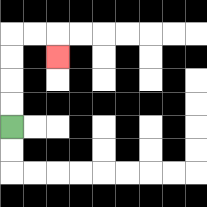{'start': '[0, 5]', 'end': '[2, 2]', 'path_directions': 'U,U,U,U,R,R,D', 'path_coordinates': '[[0, 5], [0, 4], [0, 3], [0, 2], [0, 1], [1, 1], [2, 1], [2, 2]]'}